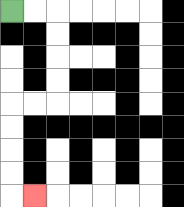{'start': '[0, 0]', 'end': '[1, 8]', 'path_directions': 'R,R,D,D,D,D,L,L,D,D,D,D,R', 'path_coordinates': '[[0, 0], [1, 0], [2, 0], [2, 1], [2, 2], [2, 3], [2, 4], [1, 4], [0, 4], [0, 5], [0, 6], [0, 7], [0, 8], [1, 8]]'}